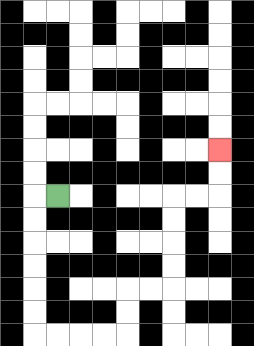{'start': '[2, 8]', 'end': '[9, 6]', 'path_directions': 'L,D,D,D,D,D,D,R,R,R,R,U,U,R,R,U,U,U,U,R,R,U,U', 'path_coordinates': '[[2, 8], [1, 8], [1, 9], [1, 10], [1, 11], [1, 12], [1, 13], [1, 14], [2, 14], [3, 14], [4, 14], [5, 14], [5, 13], [5, 12], [6, 12], [7, 12], [7, 11], [7, 10], [7, 9], [7, 8], [8, 8], [9, 8], [9, 7], [9, 6]]'}